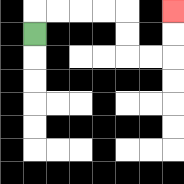{'start': '[1, 1]', 'end': '[7, 0]', 'path_directions': 'U,R,R,R,R,D,D,R,R,U,U', 'path_coordinates': '[[1, 1], [1, 0], [2, 0], [3, 0], [4, 0], [5, 0], [5, 1], [5, 2], [6, 2], [7, 2], [7, 1], [7, 0]]'}